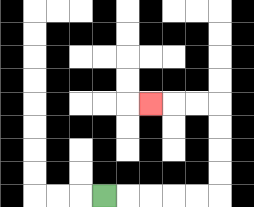{'start': '[4, 8]', 'end': '[6, 4]', 'path_directions': 'R,R,R,R,R,U,U,U,U,L,L,L', 'path_coordinates': '[[4, 8], [5, 8], [6, 8], [7, 8], [8, 8], [9, 8], [9, 7], [9, 6], [9, 5], [9, 4], [8, 4], [7, 4], [6, 4]]'}